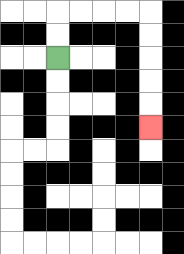{'start': '[2, 2]', 'end': '[6, 5]', 'path_directions': 'U,U,R,R,R,R,D,D,D,D,D', 'path_coordinates': '[[2, 2], [2, 1], [2, 0], [3, 0], [4, 0], [5, 0], [6, 0], [6, 1], [6, 2], [6, 3], [6, 4], [6, 5]]'}